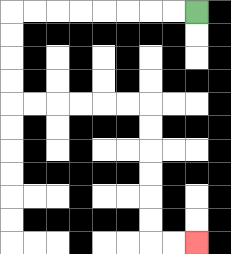{'start': '[8, 0]', 'end': '[8, 10]', 'path_directions': 'L,L,L,L,L,L,L,L,D,D,D,D,R,R,R,R,R,R,D,D,D,D,D,D,R,R', 'path_coordinates': '[[8, 0], [7, 0], [6, 0], [5, 0], [4, 0], [3, 0], [2, 0], [1, 0], [0, 0], [0, 1], [0, 2], [0, 3], [0, 4], [1, 4], [2, 4], [3, 4], [4, 4], [5, 4], [6, 4], [6, 5], [6, 6], [6, 7], [6, 8], [6, 9], [6, 10], [7, 10], [8, 10]]'}